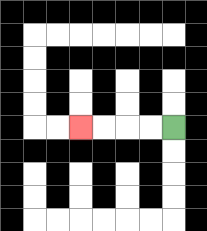{'start': '[7, 5]', 'end': '[3, 5]', 'path_directions': 'L,L,L,L', 'path_coordinates': '[[7, 5], [6, 5], [5, 5], [4, 5], [3, 5]]'}